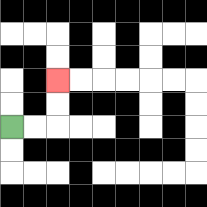{'start': '[0, 5]', 'end': '[2, 3]', 'path_directions': 'R,R,U,U', 'path_coordinates': '[[0, 5], [1, 5], [2, 5], [2, 4], [2, 3]]'}